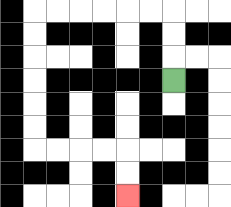{'start': '[7, 3]', 'end': '[5, 8]', 'path_directions': 'U,U,U,L,L,L,L,L,L,D,D,D,D,D,D,R,R,R,R,D,D', 'path_coordinates': '[[7, 3], [7, 2], [7, 1], [7, 0], [6, 0], [5, 0], [4, 0], [3, 0], [2, 0], [1, 0], [1, 1], [1, 2], [1, 3], [1, 4], [1, 5], [1, 6], [2, 6], [3, 6], [4, 6], [5, 6], [5, 7], [5, 8]]'}